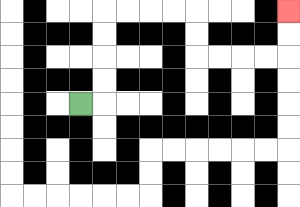{'start': '[3, 4]', 'end': '[12, 0]', 'path_directions': 'R,U,U,U,U,R,R,R,R,D,D,R,R,R,R,U,U', 'path_coordinates': '[[3, 4], [4, 4], [4, 3], [4, 2], [4, 1], [4, 0], [5, 0], [6, 0], [7, 0], [8, 0], [8, 1], [8, 2], [9, 2], [10, 2], [11, 2], [12, 2], [12, 1], [12, 0]]'}